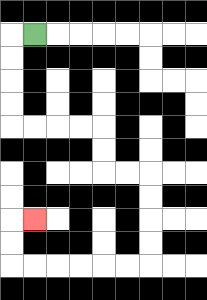{'start': '[1, 1]', 'end': '[1, 9]', 'path_directions': 'L,D,D,D,D,R,R,R,R,D,D,R,R,D,D,D,D,L,L,L,L,L,L,U,U,R', 'path_coordinates': '[[1, 1], [0, 1], [0, 2], [0, 3], [0, 4], [0, 5], [1, 5], [2, 5], [3, 5], [4, 5], [4, 6], [4, 7], [5, 7], [6, 7], [6, 8], [6, 9], [6, 10], [6, 11], [5, 11], [4, 11], [3, 11], [2, 11], [1, 11], [0, 11], [0, 10], [0, 9], [1, 9]]'}